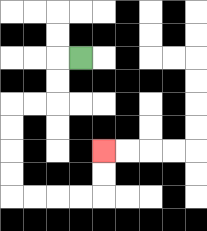{'start': '[3, 2]', 'end': '[4, 6]', 'path_directions': 'L,D,D,L,L,D,D,D,D,R,R,R,R,U,U', 'path_coordinates': '[[3, 2], [2, 2], [2, 3], [2, 4], [1, 4], [0, 4], [0, 5], [0, 6], [0, 7], [0, 8], [1, 8], [2, 8], [3, 8], [4, 8], [4, 7], [4, 6]]'}